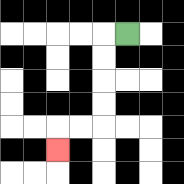{'start': '[5, 1]', 'end': '[2, 6]', 'path_directions': 'L,D,D,D,D,L,L,D', 'path_coordinates': '[[5, 1], [4, 1], [4, 2], [4, 3], [4, 4], [4, 5], [3, 5], [2, 5], [2, 6]]'}